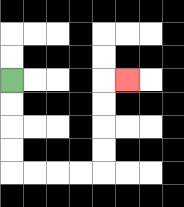{'start': '[0, 3]', 'end': '[5, 3]', 'path_directions': 'D,D,D,D,R,R,R,R,U,U,U,U,R', 'path_coordinates': '[[0, 3], [0, 4], [0, 5], [0, 6], [0, 7], [1, 7], [2, 7], [3, 7], [4, 7], [4, 6], [4, 5], [4, 4], [4, 3], [5, 3]]'}